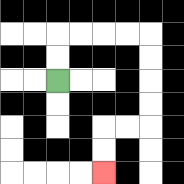{'start': '[2, 3]', 'end': '[4, 7]', 'path_directions': 'U,U,R,R,R,R,D,D,D,D,L,L,D,D', 'path_coordinates': '[[2, 3], [2, 2], [2, 1], [3, 1], [4, 1], [5, 1], [6, 1], [6, 2], [6, 3], [6, 4], [6, 5], [5, 5], [4, 5], [4, 6], [4, 7]]'}